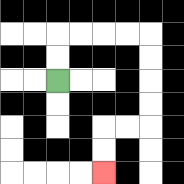{'start': '[2, 3]', 'end': '[4, 7]', 'path_directions': 'U,U,R,R,R,R,D,D,D,D,L,L,D,D', 'path_coordinates': '[[2, 3], [2, 2], [2, 1], [3, 1], [4, 1], [5, 1], [6, 1], [6, 2], [6, 3], [6, 4], [6, 5], [5, 5], [4, 5], [4, 6], [4, 7]]'}